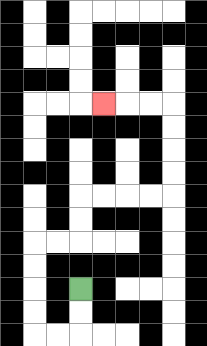{'start': '[3, 12]', 'end': '[4, 4]', 'path_directions': 'D,D,L,L,U,U,U,U,R,R,U,U,R,R,R,R,U,U,U,U,L,L,L', 'path_coordinates': '[[3, 12], [3, 13], [3, 14], [2, 14], [1, 14], [1, 13], [1, 12], [1, 11], [1, 10], [2, 10], [3, 10], [3, 9], [3, 8], [4, 8], [5, 8], [6, 8], [7, 8], [7, 7], [7, 6], [7, 5], [7, 4], [6, 4], [5, 4], [4, 4]]'}